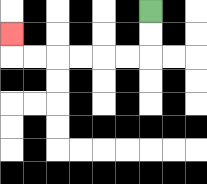{'start': '[6, 0]', 'end': '[0, 1]', 'path_directions': 'D,D,L,L,L,L,L,L,U', 'path_coordinates': '[[6, 0], [6, 1], [6, 2], [5, 2], [4, 2], [3, 2], [2, 2], [1, 2], [0, 2], [0, 1]]'}